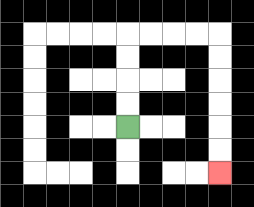{'start': '[5, 5]', 'end': '[9, 7]', 'path_directions': 'U,U,U,U,R,R,R,R,D,D,D,D,D,D', 'path_coordinates': '[[5, 5], [5, 4], [5, 3], [5, 2], [5, 1], [6, 1], [7, 1], [8, 1], [9, 1], [9, 2], [9, 3], [9, 4], [9, 5], [9, 6], [9, 7]]'}